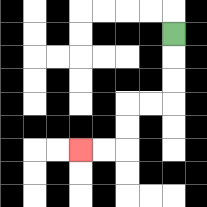{'start': '[7, 1]', 'end': '[3, 6]', 'path_directions': 'D,D,D,L,L,D,D,L,L', 'path_coordinates': '[[7, 1], [7, 2], [7, 3], [7, 4], [6, 4], [5, 4], [5, 5], [5, 6], [4, 6], [3, 6]]'}